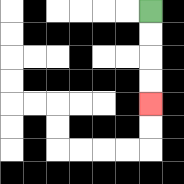{'start': '[6, 0]', 'end': '[6, 4]', 'path_directions': 'D,D,D,D', 'path_coordinates': '[[6, 0], [6, 1], [6, 2], [6, 3], [6, 4]]'}